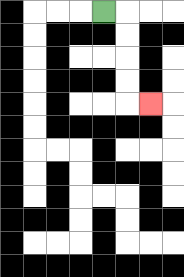{'start': '[4, 0]', 'end': '[6, 4]', 'path_directions': 'R,D,D,D,D,R', 'path_coordinates': '[[4, 0], [5, 0], [5, 1], [5, 2], [5, 3], [5, 4], [6, 4]]'}